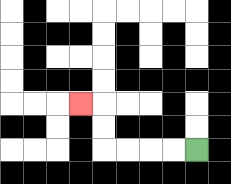{'start': '[8, 6]', 'end': '[3, 4]', 'path_directions': 'L,L,L,L,U,U,L', 'path_coordinates': '[[8, 6], [7, 6], [6, 6], [5, 6], [4, 6], [4, 5], [4, 4], [3, 4]]'}